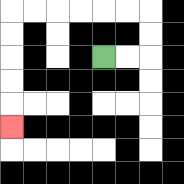{'start': '[4, 2]', 'end': '[0, 5]', 'path_directions': 'R,R,U,U,L,L,L,L,L,L,D,D,D,D,D', 'path_coordinates': '[[4, 2], [5, 2], [6, 2], [6, 1], [6, 0], [5, 0], [4, 0], [3, 0], [2, 0], [1, 0], [0, 0], [0, 1], [0, 2], [0, 3], [0, 4], [0, 5]]'}